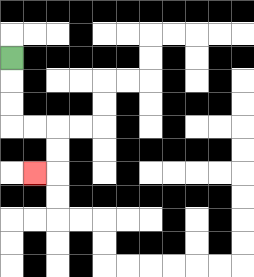{'start': '[0, 2]', 'end': '[1, 7]', 'path_directions': 'D,D,D,R,R,D,D,L', 'path_coordinates': '[[0, 2], [0, 3], [0, 4], [0, 5], [1, 5], [2, 5], [2, 6], [2, 7], [1, 7]]'}